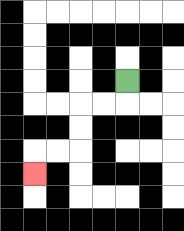{'start': '[5, 3]', 'end': '[1, 7]', 'path_directions': 'D,L,L,D,D,L,L,D', 'path_coordinates': '[[5, 3], [5, 4], [4, 4], [3, 4], [3, 5], [3, 6], [2, 6], [1, 6], [1, 7]]'}